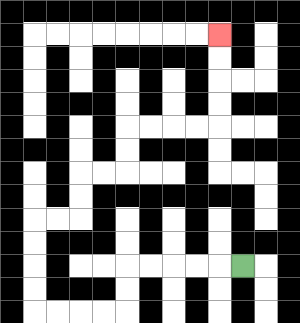{'start': '[10, 11]', 'end': '[9, 1]', 'path_directions': 'L,L,L,L,L,D,D,L,L,L,L,U,U,U,U,R,R,U,U,R,R,U,U,R,R,R,R,U,U,U,U', 'path_coordinates': '[[10, 11], [9, 11], [8, 11], [7, 11], [6, 11], [5, 11], [5, 12], [5, 13], [4, 13], [3, 13], [2, 13], [1, 13], [1, 12], [1, 11], [1, 10], [1, 9], [2, 9], [3, 9], [3, 8], [3, 7], [4, 7], [5, 7], [5, 6], [5, 5], [6, 5], [7, 5], [8, 5], [9, 5], [9, 4], [9, 3], [9, 2], [9, 1]]'}